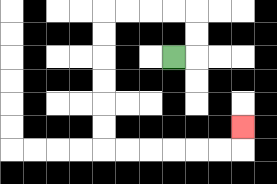{'start': '[7, 2]', 'end': '[10, 5]', 'path_directions': 'R,U,U,L,L,L,L,D,D,D,D,D,D,R,R,R,R,R,R,U', 'path_coordinates': '[[7, 2], [8, 2], [8, 1], [8, 0], [7, 0], [6, 0], [5, 0], [4, 0], [4, 1], [4, 2], [4, 3], [4, 4], [4, 5], [4, 6], [5, 6], [6, 6], [7, 6], [8, 6], [9, 6], [10, 6], [10, 5]]'}